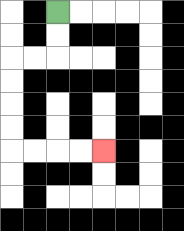{'start': '[2, 0]', 'end': '[4, 6]', 'path_directions': 'D,D,L,L,D,D,D,D,R,R,R,R', 'path_coordinates': '[[2, 0], [2, 1], [2, 2], [1, 2], [0, 2], [0, 3], [0, 4], [0, 5], [0, 6], [1, 6], [2, 6], [3, 6], [4, 6]]'}